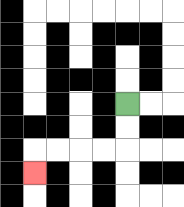{'start': '[5, 4]', 'end': '[1, 7]', 'path_directions': 'D,D,L,L,L,L,D', 'path_coordinates': '[[5, 4], [5, 5], [5, 6], [4, 6], [3, 6], [2, 6], [1, 6], [1, 7]]'}